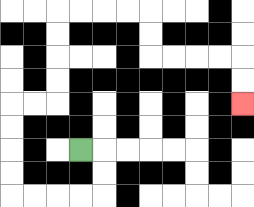{'start': '[3, 6]', 'end': '[10, 4]', 'path_directions': 'R,D,D,L,L,L,L,U,U,U,U,R,R,U,U,U,U,R,R,R,R,D,D,R,R,R,R,D,D', 'path_coordinates': '[[3, 6], [4, 6], [4, 7], [4, 8], [3, 8], [2, 8], [1, 8], [0, 8], [0, 7], [0, 6], [0, 5], [0, 4], [1, 4], [2, 4], [2, 3], [2, 2], [2, 1], [2, 0], [3, 0], [4, 0], [5, 0], [6, 0], [6, 1], [6, 2], [7, 2], [8, 2], [9, 2], [10, 2], [10, 3], [10, 4]]'}